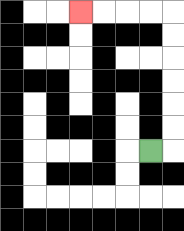{'start': '[6, 6]', 'end': '[3, 0]', 'path_directions': 'R,U,U,U,U,U,U,L,L,L,L', 'path_coordinates': '[[6, 6], [7, 6], [7, 5], [7, 4], [7, 3], [7, 2], [7, 1], [7, 0], [6, 0], [5, 0], [4, 0], [3, 0]]'}